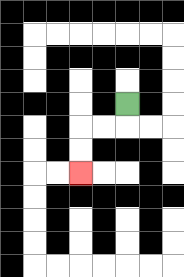{'start': '[5, 4]', 'end': '[3, 7]', 'path_directions': 'D,L,L,D,D', 'path_coordinates': '[[5, 4], [5, 5], [4, 5], [3, 5], [3, 6], [3, 7]]'}